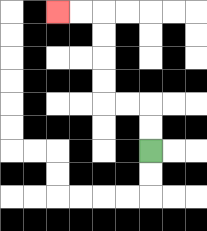{'start': '[6, 6]', 'end': '[2, 0]', 'path_directions': 'U,U,L,L,U,U,U,U,L,L', 'path_coordinates': '[[6, 6], [6, 5], [6, 4], [5, 4], [4, 4], [4, 3], [4, 2], [4, 1], [4, 0], [3, 0], [2, 0]]'}